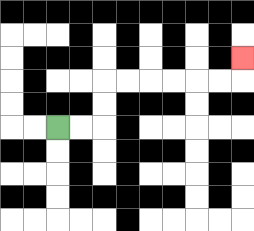{'start': '[2, 5]', 'end': '[10, 2]', 'path_directions': 'R,R,U,U,R,R,R,R,R,R,U', 'path_coordinates': '[[2, 5], [3, 5], [4, 5], [4, 4], [4, 3], [5, 3], [6, 3], [7, 3], [8, 3], [9, 3], [10, 3], [10, 2]]'}